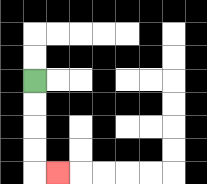{'start': '[1, 3]', 'end': '[2, 7]', 'path_directions': 'D,D,D,D,R', 'path_coordinates': '[[1, 3], [1, 4], [1, 5], [1, 6], [1, 7], [2, 7]]'}